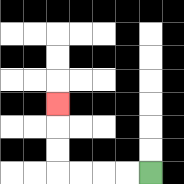{'start': '[6, 7]', 'end': '[2, 4]', 'path_directions': 'L,L,L,L,U,U,U', 'path_coordinates': '[[6, 7], [5, 7], [4, 7], [3, 7], [2, 7], [2, 6], [2, 5], [2, 4]]'}